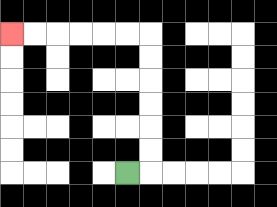{'start': '[5, 7]', 'end': '[0, 1]', 'path_directions': 'R,U,U,U,U,U,U,L,L,L,L,L,L', 'path_coordinates': '[[5, 7], [6, 7], [6, 6], [6, 5], [6, 4], [6, 3], [6, 2], [6, 1], [5, 1], [4, 1], [3, 1], [2, 1], [1, 1], [0, 1]]'}